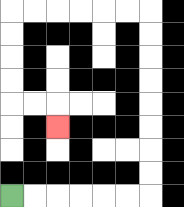{'start': '[0, 8]', 'end': '[2, 5]', 'path_directions': 'R,R,R,R,R,R,U,U,U,U,U,U,U,U,L,L,L,L,L,L,D,D,D,D,R,R,D', 'path_coordinates': '[[0, 8], [1, 8], [2, 8], [3, 8], [4, 8], [5, 8], [6, 8], [6, 7], [6, 6], [6, 5], [6, 4], [6, 3], [6, 2], [6, 1], [6, 0], [5, 0], [4, 0], [3, 0], [2, 0], [1, 0], [0, 0], [0, 1], [0, 2], [0, 3], [0, 4], [1, 4], [2, 4], [2, 5]]'}